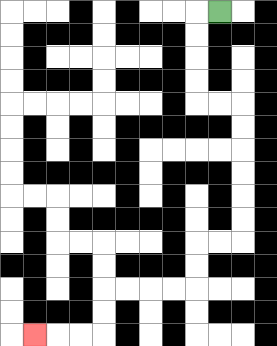{'start': '[9, 0]', 'end': '[1, 14]', 'path_directions': 'L,D,D,D,D,R,R,D,D,D,D,D,D,L,L,D,D,L,L,L,L,D,D,L,L,L', 'path_coordinates': '[[9, 0], [8, 0], [8, 1], [8, 2], [8, 3], [8, 4], [9, 4], [10, 4], [10, 5], [10, 6], [10, 7], [10, 8], [10, 9], [10, 10], [9, 10], [8, 10], [8, 11], [8, 12], [7, 12], [6, 12], [5, 12], [4, 12], [4, 13], [4, 14], [3, 14], [2, 14], [1, 14]]'}